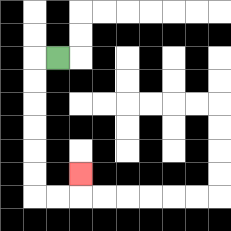{'start': '[2, 2]', 'end': '[3, 7]', 'path_directions': 'L,D,D,D,D,D,D,R,R,U', 'path_coordinates': '[[2, 2], [1, 2], [1, 3], [1, 4], [1, 5], [1, 6], [1, 7], [1, 8], [2, 8], [3, 8], [3, 7]]'}